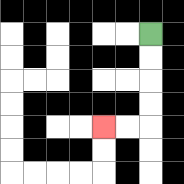{'start': '[6, 1]', 'end': '[4, 5]', 'path_directions': 'D,D,D,D,L,L', 'path_coordinates': '[[6, 1], [6, 2], [6, 3], [6, 4], [6, 5], [5, 5], [4, 5]]'}